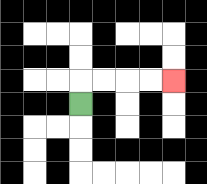{'start': '[3, 4]', 'end': '[7, 3]', 'path_directions': 'U,R,R,R,R', 'path_coordinates': '[[3, 4], [3, 3], [4, 3], [5, 3], [6, 3], [7, 3]]'}